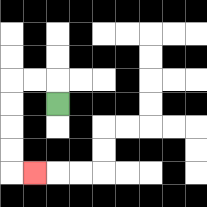{'start': '[2, 4]', 'end': '[1, 7]', 'path_directions': 'U,L,L,D,D,D,D,R', 'path_coordinates': '[[2, 4], [2, 3], [1, 3], [0, 3], [0, 4], [0, 5], [0, 6], [0, 7], [1, 7]]'}